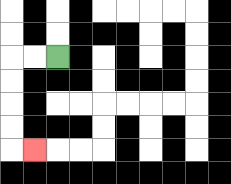{'start': '[2, 2]', 'end': '[1, 6]', 'path_directions': 'L,L,D,D,D,D,R', 'path_coordinates': '[[2, 2], [1, 2], [0, 2], [0, 3], [0, 4], [0, 5], [0, 6], [1, 6]]'}